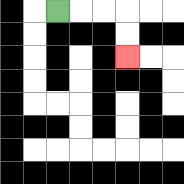{'start': '[2, 0]', 'end': '[5, 2]', 'path_directions': 'R,R,R,D,D', 'path_coordinates': '[[2, 0], [3, 0], [4, 0], [5, 0], [5, 1], [5, 2]]'}